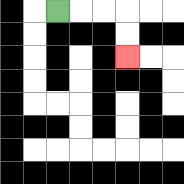{'start': '[2, 0]', 'end': '[5, 2]', 'path_directions': 'R,R,R,D,D', 'path_coordinates': '[[2, 0], [3, 0], [4, 0], [5, 0], [5, 1], [5, 2]]'}